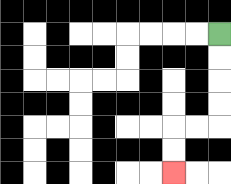{'start': '[9, 1]', 'end': '[7, 7]', 'path_directions': 'D,D,D,D,L,L,D,D', 'path_coordinates': '[[9, 1], [9, 2], [9, 3], [9, 4], [9, 5], [8, 5], [7, 5], [7, 6], [7, 7]]'}